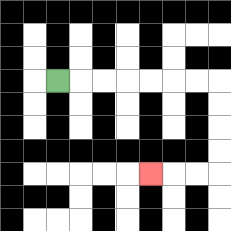{'start': '[2, 3]', 'end': '[6, 7]', 'path_directions': 'R,R,R,R,R,R,R,D,D,D,D,L,L,L', 'path_coordinates': '[[2, 3], [3, 3], [4, 3], [5, 3], [6, 3], [7, 3], [8, 3], [9, 3], [9, 4], [9, 5], [9, 6], [9, 7], [8, 7], [7, 7], [6, 7]]'}